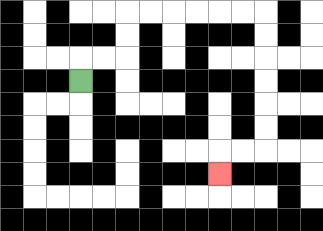{'start': '[3, 3]', 'end': '[9, 7]', 'path_directions': 'U,R,R,U,U,R,R,R,R,R,R,D,D,D,D,D,D,L,L,D', 'path_coordinates': '[[3, 3], [3, 2], [4, 2], [5, 2], [5, 1], [5, 0], [6, 0], [7, 0], [8, 0], [9, 0], [10, 0], [11, 0], [11, 1], [11, 2], [11, 3], [11, 4], [11, 5], [11, 6], [10, 6], [9, 6], [9, 7]]'}